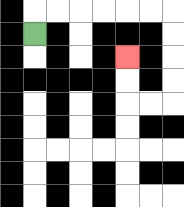{'start': '[1, 1]', 'end': '[5, 2]', 'path_directions': 'U,R,R,R,R,R,R,D,D,D,D,L,L,U,U', 'path_coordinates': '[[1, 1], [1, 0], [2, 0], [3, 0], [4, 0], [5, 0], [6, 0], [7, 0], [7, 1], [7, 2], [7, 3], [7, 4], [6, 4], [5, 4], [5, 3], [5, 2]]'}